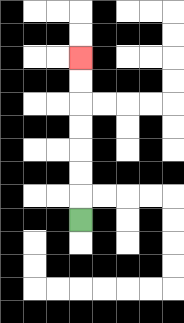{'start': '[3, 9]', 'end': '[3, 2]', 'path_directions': 'U,U,U,U,U,U,U', 'path_coordinates': '[[3, 9], [3, 8], [3, 7], [3, 6], [3, 5], [3, 4], [3, 3], [3, 2]]'}